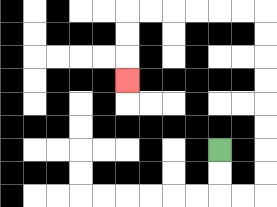{'start': '[9, 6]', 'end': '[5, 3]', 'path_directions': 'D,D,R,R,U,U,U,U,U,U,U,U,L,L,L,L,L,L,D,D,D', 'path_coordinates': '[[9, 6], [9, 7], [9, 8], [10, 8], [11, 8], [11, 7], [11, 6], [11, 5], [11, 4], [11, 3], [11, 2], [11, 1], [11, 0], [10, 0], [9, 0], [8, 0], [7, 0], [6, 0], [5, 0], [5, 1], [5, 2], [5, 3]]'}